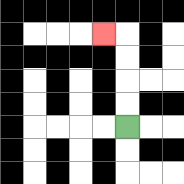{'start': '[5, 5]', 'end': '[4, 1]', 'path_directions': 'U,U,U,U,L', 'path_coordinates': '[[5, 5], [5, 4], [5, 3], [5, 2], [5, 1], [4, 1]]'}